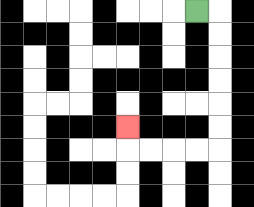{'start': '[8, 0]', 'end': '[5, 5]', 'path_directions': 'R,D,D,D,D,D,D,L,L,L,L,U', 'path_coordinates': '[[8, 0], [9, 0], [9, 1], [9, 2], [9, 3], [9, 4], [9, 5], [9, 6], [8, 6], [7, 6], [6, 6], [5, 6], [5, 5]]'}